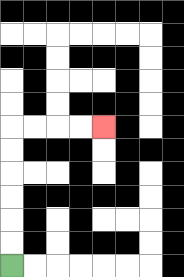{'start': '[0, 11]', 'end': '[4, 5]', 'path_directions': 'U,U,U,U,U,U,R,R,R,R', 'path_coordinates': '[[0, 11], [0, 10], [0, 9], [0, 8], [0, 7], [0, 6], [0, 5], [1, 5], [2, 5], [3, 5], [4, 5]]'}